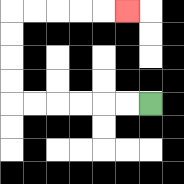{'start': '[6, 4]', 'end': '[5, 0]', 'path_directions': 'L,L,L,L,L,L,U,U,U,U,R,R,R,R,R', 'path_coordinates': '[[6, 4], [5, 4], [4, 4], [3, 4], [2, 4], [1, 4], [0, 4], [0, 3], [0, 2], [0, 1], [0, 0], [1, 0], [2, 0], [3, 0], [4, 0], [5, 0]]'}